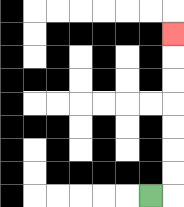{'start': '[6, 8]', 'end': '[7, 1]', 'path_directions': 'R,U,U,U,U,U,U,U', 'path_coordinates': '[[6, 8], [7, 8], [7, 7], [7, 6], [7, 5], [7, 4], [7, 3], [7, 2], [7, 1]]'}